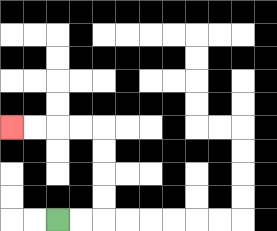{'start': '[2, 9]', 'end': '[0, 5]', 'path_directions': 'R,R,U,U,U,U,L,L,L,L', 'path_coordinates': '[[2, 9], [3, 9], [4, 9], [4, 8], [4, 7], [4, 6], [4, 5], [3, 5], [2, 5], [1, 5], [0, 5]]'}